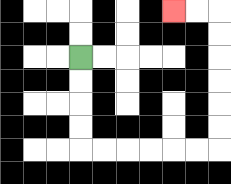{'start': '[3, 2]', 'end': '[7, 0]', 'path_directions': 'D,D,D,D,R,R,R,R,R,R,U,U,U,U,U,U,L,L', 'path_coordinates': '[[3, 2], [3, 3], [3, 4], [3, 5], [3, 6], [4, 6], [5, 6], [6, 6], [7, 6], [8, 6], [9, 6], [9, 5], [9, 4], [9, 3], [9, 2], [9, 1], [9, 0], [8, 0], [7, 0]]'}